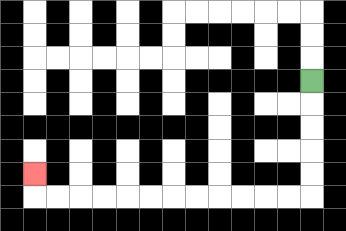{'start': '[13, 3]', 'end': '[1, 7]', 'path_directions': 'D,D,D,D,D,L,L,L,L,L,L,L,L,L,L,L,L,U', 'path_coordinates': '[[13, 3], [13, 4], [13, 5], [13, 6], [13, 7], [13, 8], [12, 8], [11, 8], [10, 8], [9, 8], [8, 8], [7, 8], [6, 8], [5, 8], [4, 8], [3, 8], [2, 8], [1, 8], [1, 7]]'}